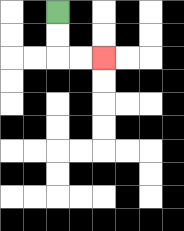{'start': '[2, 0]', 'end': '[4, 2]', 'path_directions': 'D,D,R,R', 'path_coordinates': '[[2, 0], [2, 1], [2, 2], [3, 2], [4, 2]]'}